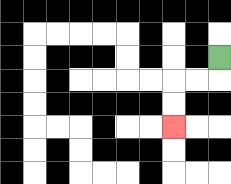{'start': '[9, 2]', 'end': '[7, 5]', 'path_directions': 'D,L,L,D,D', 'path_coordinates': '[[9, 2], [9, 3], [8, 3], [7, 3], [7, 4], [7, 5]]'}